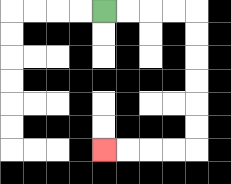{'start': '[4, 0]', 'end': '[4, 6]', 'path_directions': 'R,R,R,R,D,D,D,D,D,D,L,L,L,L', 'path_coordinates': '[[4, 0], [5, 0], [6, 0], [7, 0], [8, 0], [8, 1], [8, 2], [8, 3], [8, 4], [8, 5], [8, 6], [7, 6], [6, 6], [5, 6], [4, 6]]'}